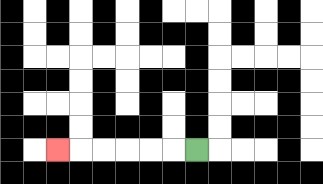{'start': '[8, 6]', 'end': '[2, 6]', 'path_directions': 'L,L,L,L,L,L', 'path_coordinates': '[[8, 6], [7, 6], [6, 6], [5, 6], [4, 6], [3, 6], [2, 6]]'}